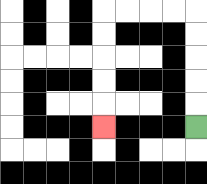{'start': '[8, 5]', 'end': '[4, 5]', 'path_directions': 'U,U,U,U,U,L,L,L,L,D,D,D,D,D', 'path_coordinates': '[[8, 5], [8, 4], [8, 3], [8, 2], [8, 1], [8, 0], [7, 0], [6, 0], [5, 0], [4, 0], [4, 1], [4, 2], [4, 3], [4, 4], [4, 5]]'}